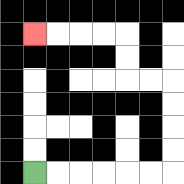{'start': '[1, 7]', 'end': '[1, 1]', 'path_directions': 'R,R,R,R,R,R,U,U,U,U,L,L,U,U,L,L,L,L', 'path_coordinates': '[[1, 7], [2, 7], [3, 7], [4, 7], [5, 7], [6, 7], [7, 7], [7, 6], [7, 5], [7, 4], [7, 3], [6, 3], [5, 3], [5, 2], [5, 1], [4, 1], [3, 1], [2, 1], [1, 1]]'}